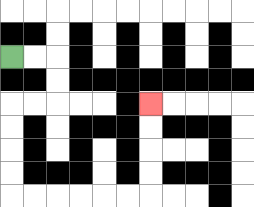{'start': '[0, 2]', 'end': '[6, 4]', 'path_directions': 'R,R,D,D,L,L,D,D,D,D,R,R,R,R,R,R,U,U,U,U', 'path_coordinates': '[[0, 2], [1, 2], [2, 2], [2, 3], [2, 4], [1, 4], [0, 4], [0, 5], [0, 6], [0, 7], [0, 8], [1, 8], [2, 8], [3, 8], [4, 8], [5, 8], [6, 8], [6, 7], [6, 6], [6, 5], [6, 4]]'}